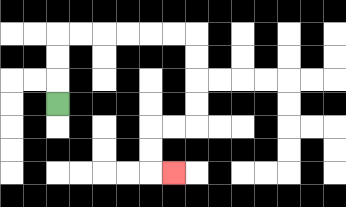{'start': '[2, 4]', 'end': '[7, 7]', 'path_directions': 'U,U,U,R,R,R,R,R,R,D,D,D,D,L,L,D,D,R', 'path_coordinates': '[[2, 4], [2, 3], [2, 2], [2, 1], [3, 1], [4, 1], [5, 1], [6, 1], [7, 1], [8, 1], [8, 2], [8, 3], [8, 4], [8, 5], [7, 5], [6, 5], [6, 6], [6, 7], [7, 7]]'}